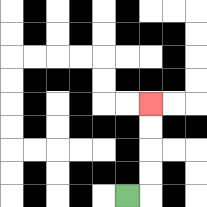{'start': '[5, 8]', 'end': '[6, 4]', 'path_directions': 'R,U,U,U,U', 'path_coordinates': '[[5, 8], [6, 8], [6, 7], [6, 6], [6, 5], [6, 4]]'}